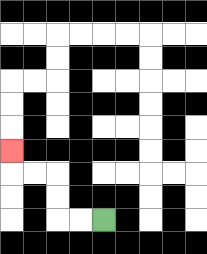{'start': '[4, 9]', 'end': '[0, 6]', 'path_directions': 'L,L,U,U,L,L,U', 'path_coordinates': '[[4, 9], [3, 9], [2, 9], [2, 8], [2, 7], [1, 7], [0, 7], [0, 6]]'}